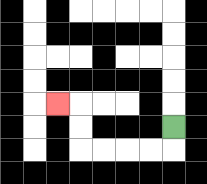{'start': '[7, 5]', 'end': '[2, 4]', 'path_directions': 'D,L,L,L,L,U,U,L', 'path_coordinates': '[[7, 5], [7, 6], [6, 6], [5, 6], [4, 6], [3, 6], [3, 5], [3, 4], [2, 4]]'}